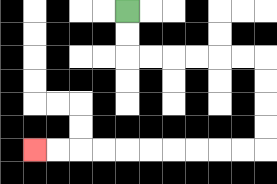{'start': '[5, 0]', 'end': '[1, 6]', 'path_directions': 'D,D,R,R,R,R,R,R,D,D,D,D,L,L,L,L,L,L,L,L,L,L', 'path_coordinates': '[[5, 0], [5, 1], [5, 2], [6, 2], [7, 2], [8, 2], [9, 2], [10, 2], [11, 2], [11, 3], [11, 4], [11, 5], [11, 6], [10, 6], [9, 6], [8, 6], [7, 6], [6, 6], [5, 6], [4, 6], [3, 6], [2, 6], [1, 6]]'}